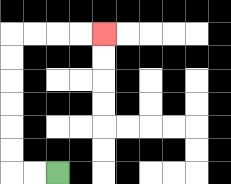{'start': '[2, 7]', 'end': '[4, 1]', 'path_directions': 'L,L,U,U,U,U,U,U,R,R,R,R', 'path_coordinates': '[[2, 7], [1, 7], [0, 7], [0, 6], [0, 5], [0, 4], [0, 3], [0, 2], [0, 1], [1, 1], [2, 1], [3, 1], [4, 1]]'}